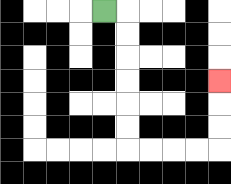{'start': '[4, 0]', 'end': '[9, 3]', 'path_directions': 'R,D,D,D,D,D,D,R,R,R,R,U,U,U', 'path_coordinates': '[[4, 0], [5, 0], [5, 1], [5, 2], [5, 3], [5, 4], [5, 5], [5, 6], [6, 6], [7, 6], [8, 6], [9, 6], [9, 5], [9, 4], [9, 3]]'}